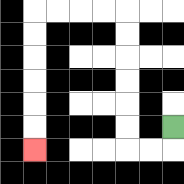{'start': '[7, 5]', 'end': '[1, 6]', 'path_directions': 'D,L,L,U,U,U,U,U,U,L,L,L,L,D,D,D,D,D,D', 'path_coordinates': '[[7, 5], [7, 6], [6, 6], [5, 6], [5, 5], [5, 4], [5, 3], [5, 2], [5, 1], [5, 0], [4, 0], [3, 0], [2, 0], [1, 0], [1, 1], [1, 2], [1, 3], [1, 4], [1, 5], [1, 6]]'}